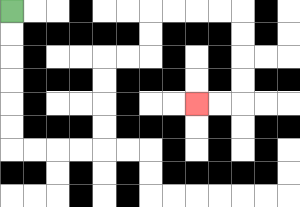{'start': '[0, 0]', 'end': '[8, 4]', 'path_directions': 'D,D,D,D,D,D,R,R,R,R,U,U,U,U,R,R,U,U,R,R,R,R,D,D,D,D,L,L', 'path_coordinates': '[[0, 0], [0, 1], [0, 2], [0, 3], [0, 4], [0, 5], [0, 6], [1, 6], [2, 6], [3, 6], [4, 6], [4, 5], [4, 4], [4, 3], [4, 2], [5, 2], [6, 2], [6, 1], [6, 0], [7, 0], [8, 0], [9, 0], [10, 0], [10, 1], [10, 2], [10, 3], [10, 4], [9, 4], [8, 4]]'}